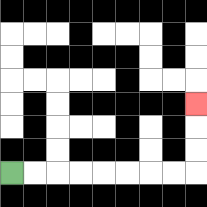{'start': '[0, 7]', 'end': '[8, 4]', 'path_directions': 'R,R,R,R,R,R,R,R,U,U,U', 'path_coordinates': '[[0, 7], [1, 7], [2, 7], [3, 7], [4, 7], [5, 7], [6, 7], [7, 7], [8, 7], [8, 6], [8, 5], [8, 4]]'}